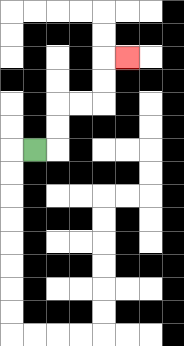{'start': '[1, 6]', 'end': '[5, 2]', 'path_directions': 'R,U,U,R,R,U,U,R', 'path_coordinates': '[[1, 6], [2, 6], [2, 5], [2, 4], [3, 4], [4, 4], [4, 3], [4, 2], [5, 2]]'}